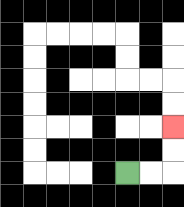{'start': '[5, 7]', 'end': '[7, 5]', 'path_directions': 'R,R,U,U', 'path_coordinates': '[[5, 7], [6, 7], [7, 7], [7, 6], [7, 5]]'}